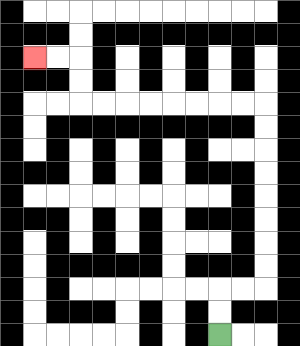{'start': '[9, 14]', 'end': '[1, 2]', 'path_directions': 'U,U,R,R,U,U,U,U,U,U,U,U,L,L,L,L,L,L,L,L,U,U,L,L', 'path_coordinates': '[[9, 14], [9, 13], [9, 12], [10, 12], [11, 12], [11, 11], [11, 10], [11, 9], [11, 8], [11, 7], [11, 6], [11, 5], [11, 4], [10, 4], [9, 4], [8, 4], [7, 4], [6, 4], [5, 4], [4, 4], [3, 4], [3, 3], [3, 2], [2, 2], [1, 2]]'}